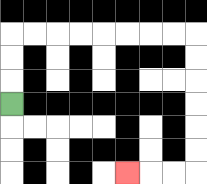{'start': '[0, 4]', 'end': '[5, 7]', 'path_directions': 'U,U,U,R,R,R,R,R,R,R,R,D,D,D,D,D,D,L,L,L', 'path_coordinates': '[[0, 4], [0, 3], [0, 2], [0, 1], [1, 1], [2, 1], [3, 1], [4, 1], [5, 1], [6, 1], [7, 1], [8, 1], [8, 2], [8, 3], [8, 4], [8, 5], [8, 6], [8, 7], [7, 7], [6, 7], [5, 7]]'}